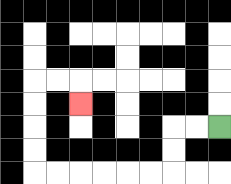{'start': '[9, 5]', 'end': '[3, 4]', 'path_directions': 'L,L,D,D,L,L,L,L,L,L,U,U,U,U,R,R,D', 'path_coordinates': '[[9, 5], [8, 5], [7, 5], [7, 6], [7, 7], [6, 7], [5, 7], [4, 7], [3, 7], [2, 7], [1, 7], [1, 6], [1, 5], [1, 4], [1, 3], [2, 3], [3, 3], [3, 4]]'}